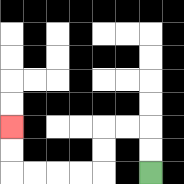{'start': '[6, 7]', 'end': '[0, 5]', 'path_directions': 'U,U,L,L,D,D,L,L,L,L,U,U', 'path_coordinates': '[[6, 7], [6, 6], [6, 5], [5, 5], [4, 5], [4, 6], [4, 7], [3, 7], [2, 7], [1, 7], [0, 7], [0, 6], [0, 5]]'}